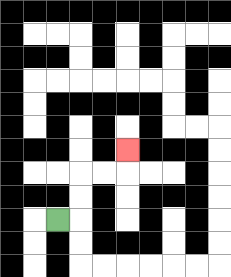{'start': '[2, 9]', 'end': '[5, 6]', 'path_directions': 'R,U,U,R,R,U', 'path_coordinates': '[[2, 9], [3, 9], [3, 8], [3, 7], [4, 7], [5, 7], [5, 6]]'}